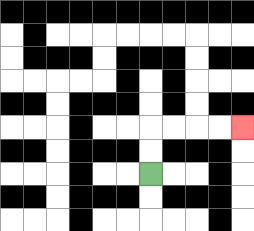{'start': '[6, 7]', 'end': '[10, 5]', 'path_directions': 'U,U,R,R,R,R', 'path_coordinates': '[[6, 7], [6, 6], [6, 5], [7, 5], [8, 5], [9, 5], [10, 5]]'}